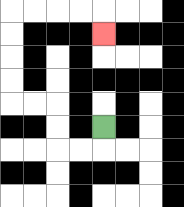{'start': '[4, 5]', 'end': '[4, 1]', 'path_directions': 'D,L,L,U,U,L,L,U,U,U,U,R,R,R,R,D', 'path_coordinates': '[[4, 5], [4, 6], [3, 6], [2, 6], [2, 5], [2, 4], [1, 4], [0, 4], [0, 3], [0, 2], [0, 1], [0, 0], [1, 0], [2, 0], [3, 0], [4, 0], [4, 1]]'}